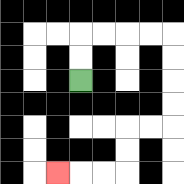{'start': '[3, 3]', 'end': '[2, 7]', 'path_directions': 'U,U,R,R,R,R,D,D,D,D,L,L,D,D,L,L,L', 'path_coordinates': '[[3, 3], [3, 2], [3, 1], [4, 1], [5, 1], [6, 1], [7, 1], [7, 2], [7, 3], [7, 4], [7, 5], [6, 5], [5, 5], [5, 6], [5, 7], [4, 7], [3, 7], [2, 7]]'}